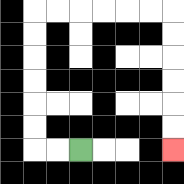{'start': '[3, 6]', 'end': '[7, 6]', 'path_directions': 'L,L,U,U,U,U,U,U,R,R,R,R,R,R,D,D,D,D,D,D', 'path_coordinates': '[[3, 6], [2, 6], [1, 6], [1, 5], [1, 4], [1, 3], [1, 2], [1, 1], [1, 0], [2, 0], [3, 0], [4, 0], [5, 0], [6, 0], [7, 0], [7, 1], [7, 2], [7, 3], [7, 4], [7, 5], [7, 6]]'}